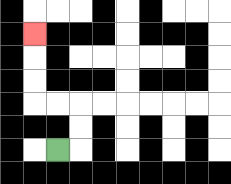{'start': '[2, 6]', 'end': '[1, 1]', 'path_directions': 'R,U,U,L,L,U,U,U', 'path_coordinates': '[[2, 6], [3, 6], [3, 5], [3, 4], [2, 4], [1, 4], [1, 3], [1, 2], [1, 1]]'}